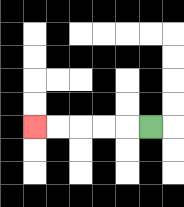{'start': '[6, 5]', 'end': '[1, 5]', 'path_directions': 'L,L,L,L,L', 'path_coordinates': '[[6, 5], [5, 5], [4, 5], [3, 5], [2, 5], [1, 5]]'}